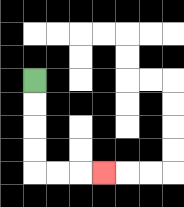{'start': '[1, 3]', 'end': '[4, 7]', 'path_directions': 'D,D,D,D,R,R,R', 'path_coordinates': '[[1, 3], [1, 4], [1, 5], [1, 6], [1, 7], [2, 7], [3, 7], [4, 7]]'}